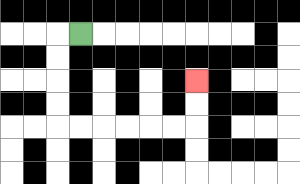{'start': '[3, 1]', 'end': '[8, 3]', 'path_directions': 'L,D,D,D,D,R,R,R,R,R,R,U,U', 'path_coordinates': '[[3, 1], [2, 1], [2, 2], [2, 3], [2, 4], [2, 5], [3, 5], [4, 5], [5, 5], [6, 5], [7, 5], [8, 5], [8, 4], [8, 3]]'}